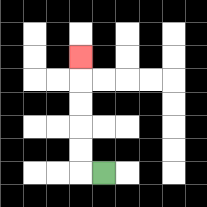{'start': '[4, 7]', 'end': '[3, 2]', 'path_directions': 'L,U,U,U,U,U', 'path_coordinates': '[[4, 7], [3, 7], [3, 6], [3, 5], [3, 4], [3, 3], [3, 2]]'}